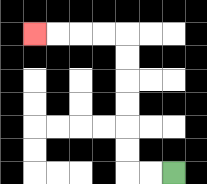{'start': '[7, 7]', 'end': '[1, 1]', 'path_directions': 'L,L,U,U,U,U,U,U,L,L,L,L', 'path_coordinates': '[[7, 7], [6, 7], [5, 7], [5, 6], [5, 5], [5, 4], [5, 3], [5, 2], [5, 1], [4, 1], [3, 1], [2, 1], [1, 1]]'}